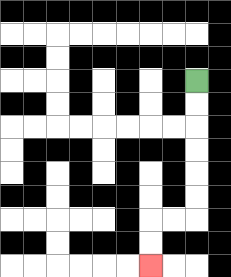{'start': '[8, 3]', 'end': '[6, 11]', 'path_directions': 'D,D,D,D,D,D,L,L,D,D', 'path_coordinates': '[[8, 3], [8, 4], [8, 5], [8, 6], [8, 7], [8, 8], [8, 9], [7, 9], [6, 9], [6, 10], [6, 11]]'}